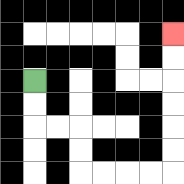{'start': '[1, 3]', 'end': '[7, 1]', 'path_directions': 'D,D,R,R,D,D,R,R,R,R,U,U,U,U,U,U', 'path_coordinates': '[[1, 3], [1, 4], [1, 5], [2, 5], [3, 5], [3, 6], [3, 7], [4, 7], [5, 7], [6, 7], [7, 7], [7, 6], [7, 5], [7, 4], [7, 3], [7, 2], [7, 1]]'}